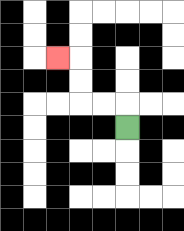{'start': '[5, 5]', 'end': '[2, 2]', 'path_directions': 'U,L,L,U,U,L', 'path_coordinates': '[[5, 5], [5, 4], [4, 4], [3, 4], [3, 3], [3, 2], [2, 2]]'}